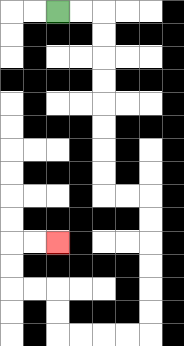{'start': '[2, 0]', 'end': '[2, 10]', 'path_directions': 'R,R,D,D,D,D,D,D,D,D,R,R,D,D,D,D,D,D,L,L,L,L,U,U,L,L,U,U,R,R', 'path_coordinates': '[[2, 0], [3, 0], [4, 0], [4, 1], [4, 2], [4, 3], [4, 4], [4, 5], [4, 6], [4, 7], [4, 8], [5, 8], [6, 8], [6, 9], [6, 10], [6, 11], [6, 12], [6, 13], [6, 14], [5, 14], [4, 14], [3, 14], [2, 14], [2, 13], [2, 12], [1, 12], [0, 12], [0, 11], [0, 10], [1, 10], [2, 10]]'}